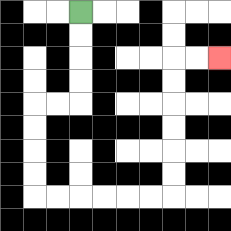{'start': '[3, 0]', 'end': '[9, 2]', 'path_directions': 'D,D,D,D,L,L,D,D,D,D,R,R,R,R,R,R,U,U,U,U,U,U,R,R', 'path_coordinates': '[[3, 0], [3, 1], [3, 2], [3, 3], [3, 4], [2, 4], [1, 4], [1, 5], [1, 6], [1, 7], [1, 8], [2, 8], [3, 8], [4, 8], [5, 8], [6, 8], [7, 8], [7, 7], [7, 6], [7, 5], [7, 4], [7, 3], [7, 2], [8, 2], [9, 2]]'}